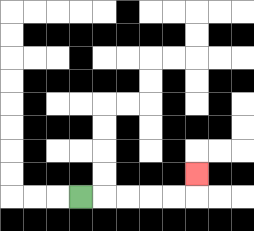{'start': '[3, 8]', 'end': '[8, 7]', 'path_directions': 'R,R,R,R,R,U', 'path_coordinates': '[[3, 8], [4, 8], [5, 8], [6, 8], [7, 8], [8, 8], [8, 7]]'}